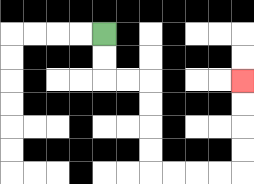{'start': '[4, 1]', 'end': '[10, 3]', 'path_directions': 'D,D,R,R,D,D,D,D,R,R,R,R,U,U,U,U', 'path_coordinates': '[[4, 1], [4, 2], [4, 3], [5, 3], [6, 3], [6, 4], [6, 5], [6, 6], [6, 7], [7, 7], [8, 7], [9, 7], [10, 7], [10, 6], [10, 5], [10, 4], [10, 3]]'}